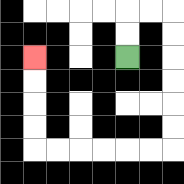{'start': '[5, 2]', 'end': '[1, 2]', 'path_directions': 'U,U,R,R,D,D,D,D,D,D,L,L,L,L,L,L,U,U,U,U', 'path_coordinates': '[[5, 2], [5, 1], [5, 0], [6, 0], [7, 0], [7, 1], [7, 2], [7, 3], [7, 4], [7, 5], [7, 6], [6, 6], [5, 6], [4, 6], [3, 6], [2, 6], [1, 6], [1, 5], [1, 4], [1, 3], [1, 2]]'}